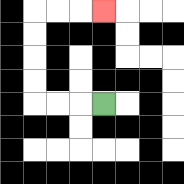{'start': '[4, 4]', 'end': '[4, 0]', 'path_directions': 'L,L,L,U,U,U,U,R,R,R', 'path_coordinates': '[[4, 4], [3, 4], [2, 4], [1, 4], [1, 3], [1, 2], [1, 1], [1, 0], [2, 0], [3, 0], [4, 0]]'}